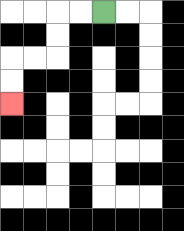{'start': '[4, 0]', 'end': '[0, 4]', 'path_directions': 'L,L,D,D,L,L,D,D', 'path_coordinates': '[[4, 0], [3, 0], [2, 0], [2, 1], [2, 2], [1, 2], [0, 2], [0, 3], [0, 4]]'}